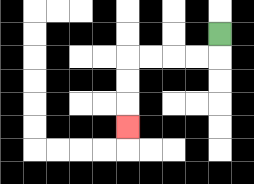{'start': '[9, 1]', 'end': '[5, 5]', 'path_directions': 'D,L,L,L,L,D,D,D', 'path_coordinates': '[[9, 1], [9, 2], [8, 2], [7, 2], [6, 2], [5, 2], [5, 3], [5, 4], [5, 5]]'}